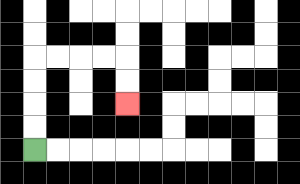{'start': '[1, 6]', 'end': '[5, 4]', 'path_directions': 'U,U,U,U,R,R,R,R,D,D', 'path_coordinates': '[[1, 6], [1, 5], [1, 4], [1, 3], [1, 2], [2, 2], [3, 2], [4, 2], [5, 2], [5, 3], [5, 4]]'}